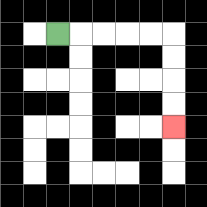{'start': '[2, 1]', 'end': '[7, 5]', 'path_directions': 'R,R,R,R,R,D,D,D,D', 'path_coordinates': '[[2, 1], [3, 1], [4, 1], [5, 1], [6, 1], [7, 1], [7, 2], [7, 3], [7, 4], [7, 5]]'}